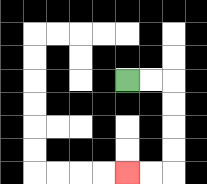{'start': '[5, 3]', 'end': '[5, 7]', 'path_directions': 'R,R,D,D,D,D,L,L', 'path_coordinates': '[[5, 3], [6, 3], [7, 3], [7, 4], [7, 5], [7, 6], [7, 7], [6, 7], [5, 7]]'}